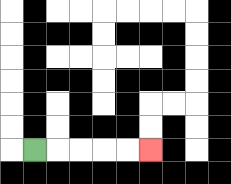{'start': '[1, 6]', 'end': '[6, 6]', 'path_directions': 'R,R,R,R,R', 'path_coordinates': '[[1, 6], [2, 6], [3, 6], [4, 6], [5, 6], [6, 6]]'}